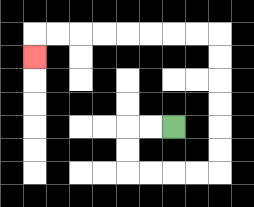{'start': '[7, 5]', 'end': '[1, 2]', 'path_directions': 'L,L,D,D,R,R,R,R,U,U,U,U,U,U,L,L,L,L,L,L,L,L,D', 'path_coordinates': '[[7, 5], [6, 5], [5, 5], [5, 6], [5, 7], [6, 7], [7, 7], [8, 7], [9, 7], [9, 6], [9, 5], [9, 4], [9, 3], [9, 2], [9, 1], [8, 1], [7, 1], [6, 1], [5, 1], [4, 1], [3, 1], [2, 1], [1, 1], [1, 2]]'}